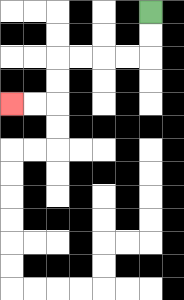{'start': '[6, 0]', 'end': '[0, 4]', 'path_directions': 'D,D,L,L,L,L,D,D,L,L', 'path_coordinates': '[[6, 0], [6, 1], [6, 2], [5, 2], [4, 2], [3, 2], [2, 2], [2, 3], [2, 4], [1, 4], [0, 4]]'}